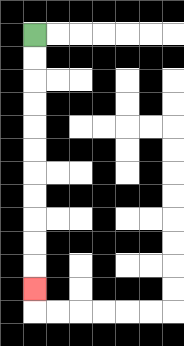{'start': '[1, 1]', 'end': '[1, 12]', 'path_directions': 'D,D,D,D,D,D,D,D,D,D,D', 'path_coordinates': '[[1, 1], [1, 2], [1, 3], [1, 4], [1, 5], [1, 6], [1, 7], [1, 8], [1, 9], [1, 10], [1, 11], [1, 12]]'}